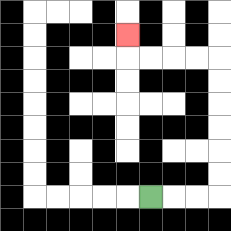{'start': '[6, 8]', 'end': '[5, 1]', 'path_directions': 'R,R,R,U,U,U,U,U,U,L,L,L,L,U', 'path_coordinates': '[[6, 8], [7, 8], [8, 8], [9, 8], [9, 7], [9, 6], [9, 5], [9, 4], [9, 3], [9, 2], [8, 2], [7, 2], [6, 2], [5, 2], [5, 1]]'}